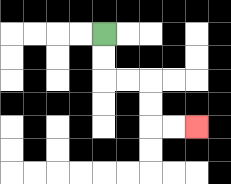{'start': '[4, 1]', 'end': '[8, 5]', 'path_directions': 'D,D,R,R,D,D,R,R', 'path_coordinates': '[[4, 1], [4, 2], [4, 3], [5, 3], [6, 3], [6, 4], [6, 5], [7, 5], [8, 5]]'}